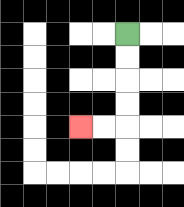{'start': '[5, 1]', 'end': '[3, 5]', 'path_directions': 'D,D,D,D,L,L', 'path_coordinates': '[[5, 1], [5, 2], [5, 3], [5, 4], [5, 5], [4, 5], [3, 5]]'}